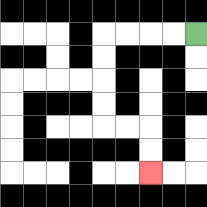{'start': '[8, 1]', 'end': '[6, 7]', 'path_directions': 'L,L,L,L,D,D,D,D,R,R,D,D', 'path_coordinates': '[[8, 1], [7, 1], [6, 1], [5, 1], [4, 1], [4, 2], [4, 3], [4, 4], [4, 5], [5, 5], [6, 5], [6, 6], [6, 7]]'}